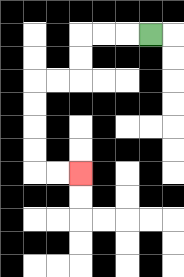{'start': '[6, 1]', 'end': '[3, 7]', 'path_directions': 'L,L,L,D,D,L,L,D,D,D,D,R,R', 'path_coordinates': '[[6, 1], [5, 1], [4, 1], [3, 1], [3, 2], [3, 3], [2, 3], [1, 3], [1, 4], [1, 5], [1, 6], [1, 7], [2, 7], [3, 7]]'}